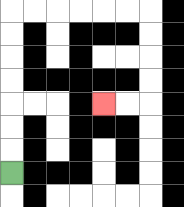{'start': '[0, 7]', 'end': '[4, 4]', 'path_directions': 'U,U,U,U,U,U,U,R,R,R,R,R,R,D,D,D,D,L,L', 'path_coordinates': '[[0, 7], [0, 6], [0, 5], [0, 4], [0, 3], [0, 2], [0, 1], [0, 0], [1, 0], [2, 0], [3, 0], [4, 0], [5, 0], [6, 0], [6, 1], [6, 2], [6, 3], [6, 4], [5, 4], [4, 4]]'}